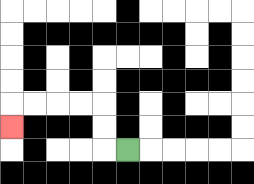{'start': '[5, 6]', 'end': '[0, 5]', 'path_directions': 'L,U,U,L,L,L,L,D', 'path_coordinates': '[[5, 6], [4, 6], [4, 5], [4, 4], [3, 4], [2, 4], [1, 4], [0, 4], [0, 5]]'}